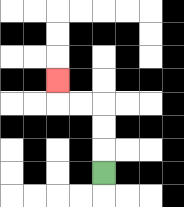{'start': '[4, 7]', 'end': '[2, 3]', 'path_directions': 'U,U,U,L,L,U', 'path_coordinates': '[[4, 7], [4, 6], [4, 5], [4, 4], [3, 4], [2, 4], [2, 3]]'}